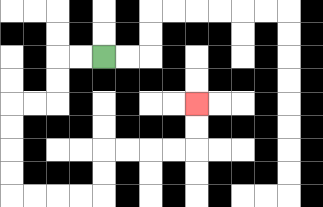{'start': '[4, 2]', 'end': '[8, 4]', 'path_directions': 'L,L,D,D,L,L,D,D,D,D,R,R,R,R,U,U,R,R,R,R,U,U', 'path_coordinates': '[[4, 2], [3, 2], [2, 2], [2, 3], [2, 4], [1, 4], [0, 4], [0, 5], [0, 6], [0, 7], [0, 8], [1, 8], [2, 8], [3, 8], [4, 8], [4, 7], [4, 6], [5, 6], [6, 6], [7, 6], [8, 6], [8, 5], [8, 4]]'}